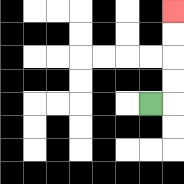{'start': '[6, 4]', 'end': '[7, 0]', 'path_directions': 'R,U,U,U,U', 'path_coordinates': '[[6, 4], [7, 4], [7, 3], [7, 2], [7, 1], [7, 0]]'}